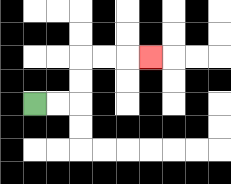{'start': '[1, 4]', 'end': '[6, 2]', 'path_directions': 'R,R,U,U,R,R,R', 'path_coordinates': '[[1, 4], [2, 4], [3, 4], [3, 3], [3, 2], [4, 2], [5, 2], [6, 2]]'}